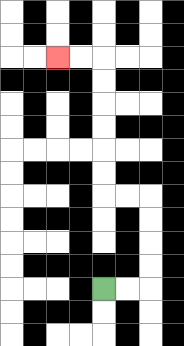{'start': '[4, 12]', 'end': '[2, 2]', 'path_directions': 'R,R,U,U,U,U,L,L,U,U,U,U,U,U,L,L', 'path_coordinates': '[[4, 12], [5, 12], [6, 12], [6, 11], [6, 10], [6, 9], [6, 8], [5, 8], [4, 8], [4, 7], [4, 6], [4, 5], [4, 4], [4, 3], [4, 2], [3, 2], [2, 2]]'}